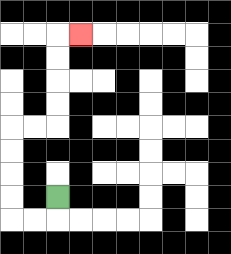{'start': '[2, 8]', 'end': '[3, 1]', 'path_directions': 'D,L,L,U,U,U,U,R,R,U,U,U,U,R', 'path_coordinates': '[[2, 8], [2, 9], [1, 9], [0, 9], [0, 8], [0, 7], [0, 6], [0, 5], [1, 5], [2, 5], [2, 4], [2, 3], [2, 2], [2, 1], [3, 1]]'}